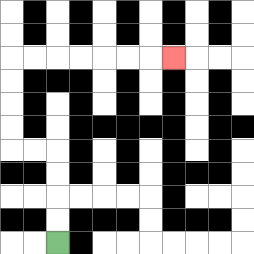{'start': '[2, 10]', 'end': '[7, 2]', 'path_directions': 'U,U,U,U,L,L,U,U,U,U,R,R,R,R,R,R,R', 'path_coordinates': '[[2, 10], [2, 9], [2, 8], [2, 7], [2, 6], [1, 6], [0, 6], [0, 5], [0, 4], [0, 3], [0, 2], [1, 2], [2, 2], [3, 2], [4, 2], [5, 2], [6, 2], [7, 2]]'}